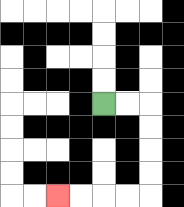{'start': '[4, 4]', 'end': '[2, 8]', 'path_directions': 'R,R,D,D,D,D,L,L,L,L', 'path_coordinates': '[[4, 4], [5, 4], [6, 4], [6, 5], [6, 6], [6, 7], [6, 8], [5, 8], [4, 8], [3, 8], [2, 8]]'}